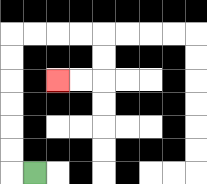{'start': '[1, 7]', 'end': '[2, 3]', 'path_directions': 'L,U,U,U,U,U,U,R,R,R,R,D,D,L,L', 'path_coordinates': '[[1, 7], [0, 7], [0, 6], [0, 5], [0, 4], [0, 3], [0, 2], [0, 1], [1, 1], [2, 1], [3, 1], [4, 1], [4, 2], [4, 3], [3, 3], [2, 3]]'}